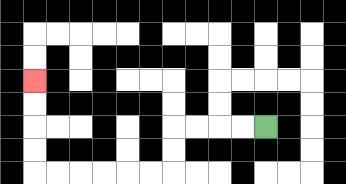{'start': '[11, 5]', 'end': '[1, 3]', 'path_directions': 'L,L,L,L,D,D,L,L,L,L,L,L,U,U,U,U', 'path_coordinates': '[[11, 5], [10, 5], [9, 5], [8, 5], [7, 5], [7, 6], [7, 7], [6, 7], [5, 7], [4, 7], [3, 7], [2, 7], [1, 7], [1, 6], [1, 5], [1, 4], [1, 3]]'}